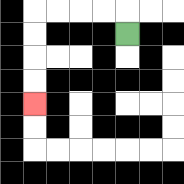{'start': '[5, 1]', 'end': '[1, 4]', 'path_directions': 'U,L,L,L,L,D,D,D,D', 'path_coordinates': '[[5, 1], [5, 0], [4, 0], [3, 0], [2, 0], [1, 0], [1, 1], [1, 2], [1, 3], [1, 4]]'}